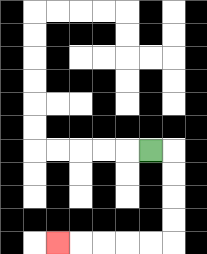{'start': '[6, 6]', 'end': '[2, 10]', 'path_directions': 'R,D,D,D,D,L,L,L,L,L', 'path_coordinates': '[[6, 6], [7, 6], [7, 7], [7, 8], [7, 9], [7, 10], [6, 10], [5, 10], [4, 10], [3, 10], [2, 10]]'}